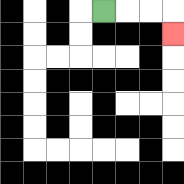{'start': '[4, 0]', 'end': '[7, 1]', 'path_directions': 'R,R,R,D', 'path_coordinates': '[[4, 0], [5, 0], [6, 0], [7, 0], [7, 1]]'}